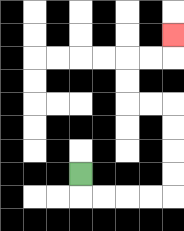{'start': '[3, 7]', 'end': '[7, 1]', 'path_directions': 'D,R,R,R,R,U,U,U,U,L,L,U,U,R,R,U', 'path_coordinates': '[[3, 7], [3, 8], [4, 8], [5, 8], [6, 8], [7, 8], [7, 7], [7, 6], [7, 5], [7, 4], [6, 4], [5, 4], [5, 3], [5, 2], [6, 2], [7, 2], [7, 1]]'}